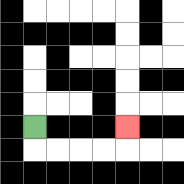{'start': '[1, 5]', 'end': '[5, 5]', 'path_directions': 'D,R,R,R,R,U', 'path_coordinates': '[[1, 5], [1, 6], [2, 6], [3, 6], [4, 6], [5, 6], [5, 5]]'}